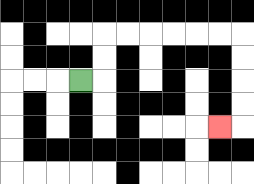{'start': '[3, 3]', 'end': '[9, 5]', 'path_directions': 'R,U,U,R,R,R,R,R,R,D,D,D,D,L', 'path_coordinates': '[[3, 3], [4, 3], [4, 2], [4, 1], [5, 1], [6, 1], [7, 1], [8, 1], [9, 1], [10, 1], [10, 2], [10, 3], [10, 4], [10, 5], [9, 5]]'}